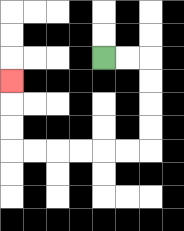{'start': '[4, 2]', 'end': '[0, 3]', 'path_directions': 'R,R,D,D,D,D,L,L,L,L,L,L,U,U,U', 'path_coordinates': '[[4, 2], [5, 2], [6, 2], [6, 3], [6, 4], [6, 5], [6, 6], [5, 6], [4, 6], [3, 6], [2, 6], [1, 6], [0, 6], [0, 5], [0, 4], [0, 3]]'}